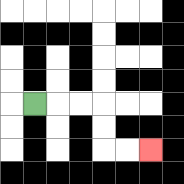{'start': '[1, 4]', 'end': '[6, 6]', 'path_directions': 'R,R,R,D,D,R,R', 'path_coordinates': '[[1, 4], [2, 4], [3, 4], [4, 4], [4, 5], [4, 6], [5, 6], [6, 6]]'}